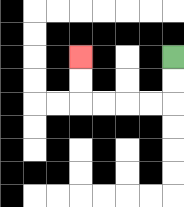{'start': '[7, 2]', 'end': '[3, 2]', 'path_directions': 'D,D,L,L,L,L,U,U', 'path_coordinates': '[[7, 2], [7, 3], [7, 4], [6, 4], [5, 4], [4, 4], [3, 4], [3, 3], [3, 2]]'}